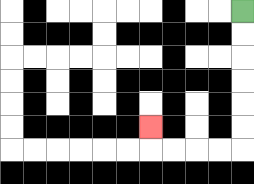{'start': '[10, 0]', 'end': '[6, 5]', 'path_directions': 'D,D,D,D,D,D,L,L,L,L,U', 'path_coordinates': '[[10, 0], [10, 1], [10, 2], [10, 3], [10, 4], [10, 5], [10, 6], [9, 6], [8, 6], [7, 6], [6, 6], [6, 5]]'}